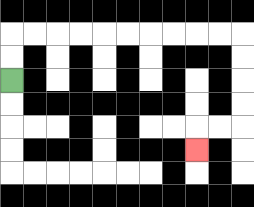{'start': '[0, 3]', 'end': '[8, 6]', 'path_directions': 'U,U,R,R,R,R,R,R,R,R,R,R,D,D,D,D,L,L,D', 'path_coordinates': '[[0, 3], [0, 2], [0, 1], [1, 1], [2, 1], [3, 1], [4, 1], [5, 1], [6, 1], [7, 1], [8, 1], [9, 1], [10, 1], [10, 2], [10, 3], [10, 4], [10, 5], [9, 5], [8, 5], [8, 6]]'}